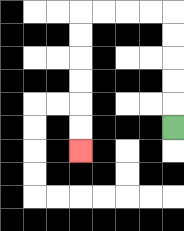{'start': '[7, 5]', 'end': '[3, 6]', 'path_directions': 'U,U,U,U,U,L,L,L,L,D,D,D,D,D,D', 'path_coordinates': '[[7, 5], [7, 4], [7, 3], [7, 2], [7, 1], [7, 0], [6, 0], [5, 0], [4, 0], [3, 0], [3, 1], [3, 2], [3, 3], [3, 4], [3, 5], [3, 6]]'}